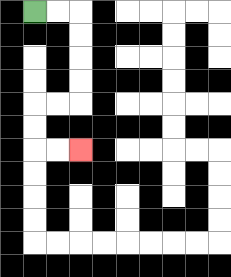{'start': '[1, 0]', 'end': '[3, 6]', 'path_directions': 'R,R,D,D,D,D,L,L,D,D,R,R', 'path_coordinates': '[[1, 0], [2, 0], [3, 0], [3, 1], [3, 2], [3, 3], [3, 4], [2, 4], [1, 4], [1, 5], [1, 6], [2, 6], [3, 6]]'}